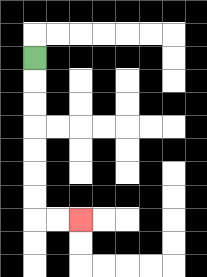{'start': '[1, 2]', 'end': '[3, 9]', 'path_directions': 'D,D,D,D,D,D,D,R,R', 'path_coordinates': '[[1, 2], [1, 3], [1, 4], [1, 5], [1, 6], [1, 7], [1, 8], [1, 9], [2, 9], [3, 9]]'}